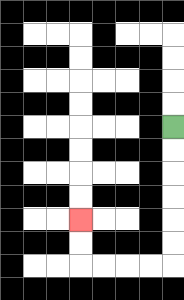{'start': '[7, 5]', 'end': '[3, 9]', 'path_directions': 'D,D,D,D,D,D,L,L,L,L,U,U', 'path_coordinates': '[[7, 5], [7, 6], [7, 7], [7, 8], [7, 9], [7, 10], [7, 11], [6, 11], [5, 11], [4, 11], [3, 11], [3, 10], [3, 9]]'}